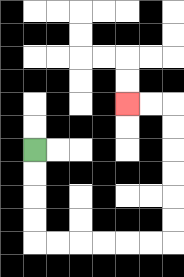{'start': '[1, 6]', 'end': '[5, 4]', 'path_directions': 'D,D,D,D,R,R,R,R,R,R,U,U,U,U,U,U,L,L', 'path_coordinates': '[[1, 6], [1, 7], [1, 8], [1, 9], [1, 10], [2, 10], [3, 10], [4, 10], [5, 10], [6, 10], [7, 10], [7, 9], [7, 8], [7, 7], [7, 6], [7, 5], [7, 4], [6, 4], [5, 4]]'}